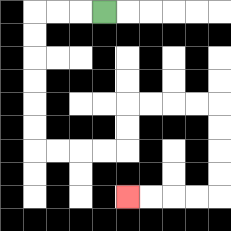{'start': '[4, 0]', 'end': '[5, 8]', 'path_directions': 'L,L,L,D,D,D,D,D,D,R,R,R,R,U,U,R,R,R,R,D,D,D,D,L,L,L,L', 'path_coordinates': '[[4, 0], [3, 0], [2, 0], [1, 0], [1, 1], [1, 2], [1, 3], [1, 4], [1, 5], [1, 6], [2, 6], [3, 6], [4, 6], [5, 6], [5, 5], [5, 4], [6, 4], [7, 4], [8, 4], [9, 4], [9, 5], [9, 6], [9, 7], [9, 8], [8, 8], [7, 8], [6, 8], [5, 8]]'}